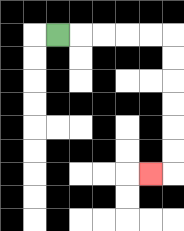{'start': '[2, 1]', 'end': '[6, 7]', 'path_directions': 'R,R,R,R,R,D,D,D,D,D,D,L', 'path_coordinates': '[[2, 1], [3, 1], [4, 1], [5, 1], [6, 1], [7, 1], [7, 2], [7, 3], [7, 4], [7, 5], [7, 6], [7, 7], [6, 7]]'}